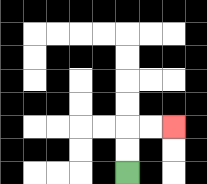{'start': '[5, 7]', 'end': '[7, 5]', 'path_directions': 'U,U,R,R', 'path_coordinates': '[[5, 7], [5, 6], [5, 5], [6, 5], [7, 5]]'}